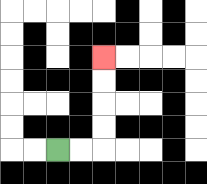{'start': '[2, 6]', 'end': '[4, 2]', 'path_directions': 'R,R,U,U,U,U', 'path_coordinates': '[[2, 6], [3, 6], [4, 6], [4, 5], [4, 4], [4, 3], [4, 2]]'}